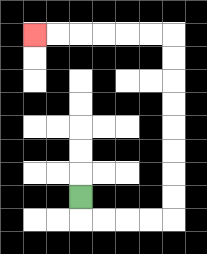{'start': '[3, 8]', 'end': '[1, 1]', 'path_directions': 'D,R,R,R,R,U,U,U,U,U,U,U,U,L,L,L,L,L,L', 'path_coordinates': '[[3, 8], [3, 9], [4, 9], [5, 9], [6, 9], [7, 9], [7, 8], [7, 7], [7, 6], [7, 5], [7, 4], [7, 3], [7, 2], [7, 1], [6, 1], [5, 1], [4, 1], [3, 1], [2, 1], [1, 1]]'}